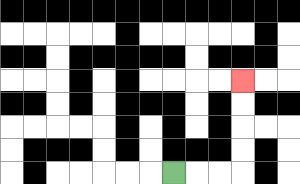{'start': '[7, 7]', 'end': '[10, 3]', 'path_directions': 'R,R,R,U,U,U,U', 'path_coordinates': '[[7, 7], [8, 7], [9, 7], [10, 7], [10, 6], [10, 5], [10, 4], [10, 3]]'}